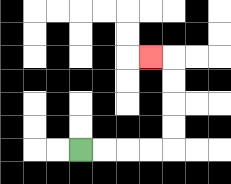{'start': '[3, 6]', 'end': '[6, 2]', 'path_directions': 'R,R,R,R,U,U,U,U,L', 'path_coordinates': '[[3, 6], [4, 6], [5, 6], [6, 6], [7, 6], [7, 5], [7, 4], [7, 3], [7, 2], [6, 2]]'}